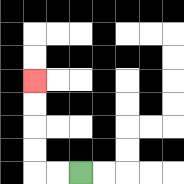{'start': '[3, 7]', 'end': '[1, 3]', 'path_directions': 'L,L,U,U,U,U', 'path_coordinates': '[[3, 7], [2, 7], [1, 7], [1, 6], [1, 5], [1, 4], [1, 3]]'}